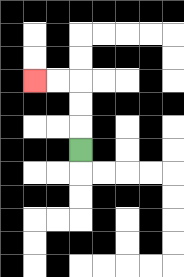{'start': '[3, 6]', 'end': '[1, 3]', 'path_directions': 'U,U,U,L,L', 'path_coordinates': '[[3, 6], [3, 5], [3, 4], [3, 3], [2, 3], [1, 3]]'}